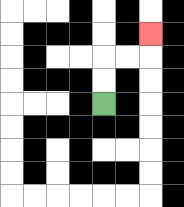{'start': '[4, 4]', 'end': '[6, 1]', 'path_directions': 'U,U,R,R,U', 'path_coordinates': '[[4, 4], [4, 3], [4, 2], [5, 2], [6, 2], [6, 1]]'}